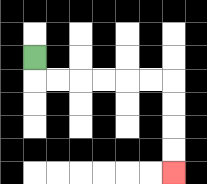{'start': '[1, 2]', 'end': '[7, 7]', 'path_directions': 'D,R,R,R,R,R,R,D,D,D,D', 'path_coordinates': '[[1, 2], [1, 3], [2, 3], [3, 3], [4, 3], [5, 3], [6, 3], [7, 3], [7, 4], [7, 5], [7, 6], [7, 7]]'}